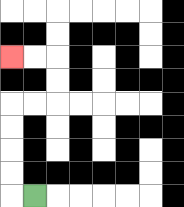{'start': '[1, 8]', 'end': '[0, 2]', 'path_directions': 'L,U,U,U,U,R,R,U,U,L,L', 'path_coordinates': '[[1, 8], [0, 8], [0, 7], [0, 6], [0, 5], [0, 4], [1, 4], [2, 4], [2, 3], [2, 2], [1, 2], [0, 2]]'}